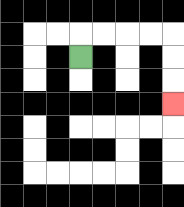{'start': '[3, 2]', 'end': '[7, 4]', 'path_directions': 'U,R,R,R,R,D,D,D', 'path_coordinates': '[[3, 2], [3, 1], [4, 1], [5, 1], [6, 1], [7, 1], [7, 2], [7, 3], [7, 4]]'}